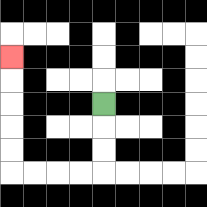{'start': '[4, 4]', 'end': '[0, 2]', 'path_directions': 'D,D,D,L,L,L,L,U,U,U,U,U', 'path_coordinates': '[[4, 4], [4, 5], [4, 6], [4, 7], [3, 7], [2, 7], [1, 7], [0, 7], [0, 6], [0, 5], [0, 4], [0, 3], [0, 2]]'}